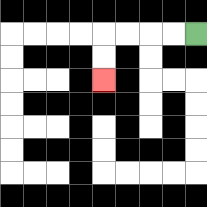{'start': '[8, 1]', 'end': '[4, 3]', 'path_directions': 'L,L,L,L,D,D', 'path_coordinates': '[[8, 1], [7, 1], [6, 1], [5, 1], [4, 1], [4, 2], [4, 3]]'}